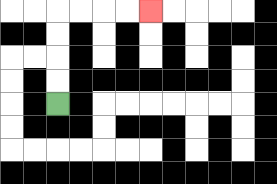{'start': '[2, 4]', 'end': '[6, 0]', 'path_directions': 'U,U,U,U,R,R,R,R', 'path_coordinates': '[[2, 4], [2, 3], [2, 2], [2, 1], [2, 0], [3, 0], [4, 0], [5, 0], [6, 0]]'}